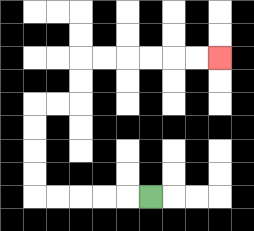{'start': '[6, 8]', 'end': '[9, 2]', 'path_directions': 'L,L,L,L,L,U,U,U,U,R,R,U,U,R,R,R,R,R,R', 'path_coordinates': '[[6, 8], [5, 8], [4, 8], [3, 8], [2, 8], [1, 8], [1, 7], [1, 6], [1, 5], [1, 4], [2, 4], [3, 4], [3, 3], [3, 2], [4, 2], [5, 2], [6, 2], [7, 2], [8, 2], [9, 2]]'}